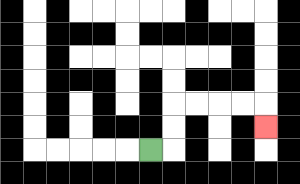{'start': '[6, 6]', 'end': '[11, 5]', 'path_directions': 'R,U,U,R,R,R,R,D', 'path_coordinates': '[[6, 6], [7, 6], [7, 5], [7, 4], [8, 4], [9, 4], [10, 4], [11, 4], [11, 5]]'}